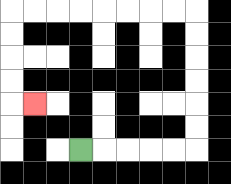{'start': '[3, 6]', 'end': '[1, 4]', 'path_directions': 'R,R,R,R,R,U,U,U,U,U,U,L,L,L,L,L,L,L,L,D,D,D,D,R', 'path_coordinates': '[[3, 6], [4, 6], [5, 6], [6, 6], [7, 6], [8, 6], [8, 5], [8, 4], [8, 3], [8, 2], [8, 1], [8, 0], [7, 0], [6, 0], [5, 0], [4, 0], [3, 0], [2, 0], [1, 0], [0, 0], [0, 1], [0, 2], [0, 3], [0, 4], [1, 4]]'}